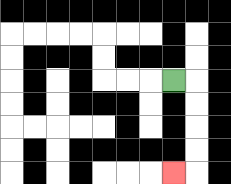{'start': '[7, 3]', 'end': '[7, 7]', 'path_directions': 'R,D,D,D,D,L', 'path_coordinates': '[[7, 3], [8, 3], [8, 4], [8, 5], [8, 6], [8, 7], [7, 7]]'}